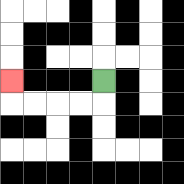{'start': '[4, 3]', 'end': '[0, 3]', 'path_directions': 'D,L,L,L,L,U', 'path_coordinates': '[[4, 3], [4, 4], [3, 4], [2, 4], [1, 4], [0, 4], [0, 3]]'}